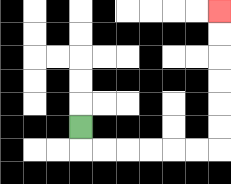{'start': '[3, 5]', 'end': '[9, 0]', 'path_directions': 'D,R,R,R,R,R,R,U,U,U,U,U,U', 'path_coordinates': '[[3, 5], [3, 6], [4, 6], [5, 6], [6, 6], [7, 6], [8, 6], [9, 6], [9, 5], [9, 4], [9, 3], [9, 2], [9, 1], [9, 0]]'}